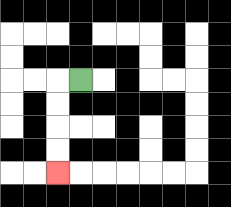{'start': '[3, 3]', 'end': '[2, 7]', 'path_directions': 'L,D,D,D,D', 'path_coordinates': '[[3, 3], [2, 3], [2, 4], [2, 5], [2, 6], [2, 7]]'}